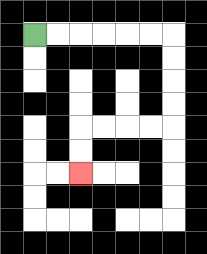{'start': '[1, 1]', 'end': '[3, 7]', 'path_directions': 'R,R,R,R,R,R,D,D,D,D,L,L,L,L,D,D', 'path_coordinates': '[[1, 1], [2, 1], [3, 1], [4, 1], [5, 1], [6, 1], [7, 1], [7, 2], [7, 3], [7, 4], [7, 5], [6, 5], [5, 5], [4, 5], [3, 5], [3, 6], [3, 7]]'}